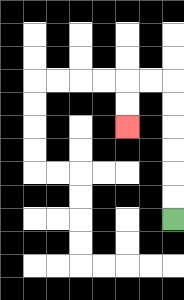{'start': '[7, 9]', 'end': '[5, 5]', 'path_directions': 'U,U,U,U,U,U,L,L,D,D', 'path_coordinates': '[[7, 9], [7, 8], [7, 7], [7, 6], [7, 5], [7, 4], [7, 3], [6, 3], [5, 3], [5, 4], [5, 5]]'}